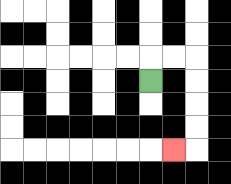{'start': '[6, 3]', 'end': '[7, 6]', 'path_directions': 'U,R,R,D,D,D,D,L', 'path_coordinates': '[[6, 3], [6, 2], [7, 2], [8, 2], [8, 3], [8, 4], [8, 5], [8, 6], [7, 6]]'}